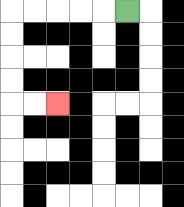{'start': '[5, 0]', 'end': '[2, 4]', 'path_directions': 'L,L,L,L,L,D,D,D,D,R,R', 'path_coordinates': '[[5, 0], [4, 0], [3, 0], [2, 0], [1, 0], [0, 0], [0, 1], [0, 2], [0, 3], [0, 4], [1, 4], [2, 4]]'}